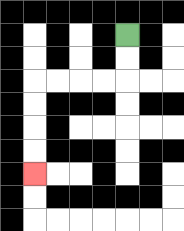{'start': '[5, 1]', 'end': '[1, 7]', 'path_directions': 'D,D,L,L,L,L,D,D,D,D', 'path_coordinates': '[[5, 1], [5, 2], [5, 3], [4, 3], [3, 3], [2, 3], [1, 3], [1, 4], [1, 5], [1, 6], [1, 7]]'}